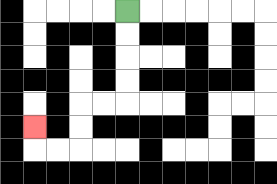{'start': '[5, 0]', 'end': '[1, 5]', 'path_directions': 'D,D,D,D,L,L,D,D,L,L,U', 'path_coordinates': '[[5, 0], [5, 1], [5, 2], [5, 3], [5, 4], [4, 4], [3, 4], [3, 5], [3, 6], [2, 6], [1, 6], [1, 5]]'}